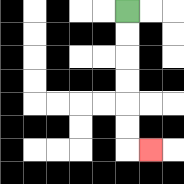{'start': '[5, 0]', 'end': '[6, 6]', 'path_directions': 'D,D,D,D,D,D,R', 'path_coordinates': '[[5, 0], [5, 1], [5, 2], [5, 3], [5, 4], [5, 5], [5, 6], [6, 6]]'}